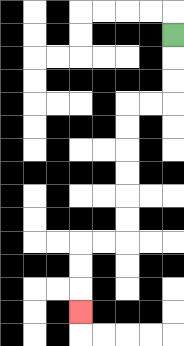{'start': '[7, 1]', 'end': '[3, 13]', 'path_directions': 'D,D,D,L,L,D,D,D,D,D,D,L,L,D,D,D', 'path_coordinates': '[[7, 1], [7, 2], [7, 3], [7, 4], [6, 4], [5, 4], [5, 5], [5, 6], [5, 7], [5, 8], [5, 9], [5, 10], [4, 10], [3, 10], [3, 11], [3, 12], [3, 13]]'}